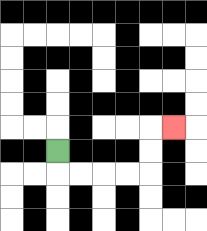{'start': '[2, 6]', 'end': '[7, 5]', 'path_directions': 'D,R,R,R,R,U,U,R', 'path_coordinates': '[[2, 6], [2, 7], [3, 7], [4, 7], [5, 7], [6, 7], [6, 6], [6, 5], [7, 5]]'}